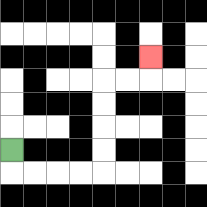{'start': '[0, 6]', 'end': '[6, 2]', 'path_directions': 'D,R,R,R,R,U,U,U,U,R,R,U', 'path_coordinates': '[[0, 6], [0, 7], [1, 7], [2, 7], [3, 7], [4, 7], [4, 6], [4, 5], [4, 4], [4, 3], [5, 3], [6, 3], [6, 2]]'}